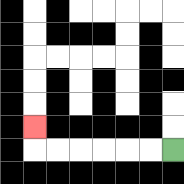{'start': '[7, 6]', 'end': '[1, 5]', 'path_directions': 'L,L,L,L,L,L,U', 'path_coordinates': '[[7, 6], [6, 6], [5, 6], [4, 6], [3, 6], [2, 6], [1, 6], [1, 5]]'}